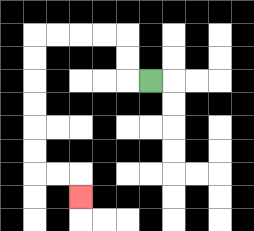{'start': '[6, 3]', 'end': '[3, 8]', 'path_directions': 'L,U,U,L,L,L,L,D,D,D,D,D,D,R,R,D', 'path_coordinates': '[[6, 3], [5, 3], [5, 2], [5, 1], [4, 1], [3, 1], [2, 1], [1, 1], [1, 2], [1, 3], [1, 4], [1, 5], [1, 6], [1, 7], [2, 7], [3, 7], [3, 8]]'}